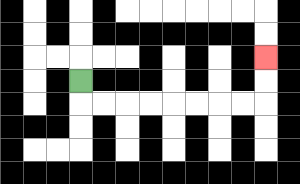{'start': '[3, 3]', 'end': '[11, 2]', 'path_directions': 'D,R,R,R,R,R,R,R,R,U,U', 'path_coordinates': '[[3, 3], [3, 4], [4, 4], [5, 4], [6, 4], [7, 4], [8, 4], [9, 4], [10, 4], [11, 4], [11, 3], [11, 2]]'}